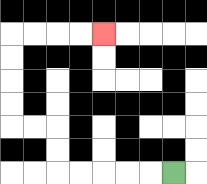{'start': '[7, 7]', 'end': '[4, 1]', 'path_directions': 'L,L,L,L,L,U,U,L,L,U,U,U,U,R,R,R,R', 'path_coordinates': '[[7, 7], [6, 7], [5, 7], [4, 7], [3, 7], [2, 7], [2, 6], [2, 5], [1, 5], [0, 5], [0, 4], [0, 3], [0, 2], [0, 1], [1, 1], [2, 1], [3, 1], [4, 1]]'}